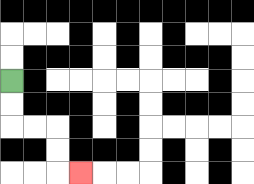{'start': '[0, 3]', 'end': '[3, 7]', 'path_directions': 'D,D,R,R,D,D,R', 'path_coordinates': '[[0, 3], [0, 4], [0, 5], [1, 5], [2, 5], [2, 6], [2, 7], [3, 7]]'}